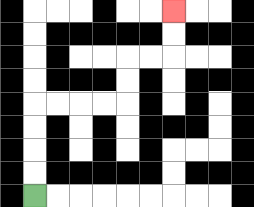{'start': '[1, 8]', 'end': '[7, 0]', 'path_directions': 'U,U,U,U,R,R,R,R,U,U,R,R,U,U', 'path_coordinates': '[[1, 8], [1, 7], [1, 6], [1, 5], [1, 4], [2, 4], [3, 4], [4, 4], [5, 4], [5, 3], [5, 2], [6, 2], [7, 2], [7, 1], [7, 0]]'}